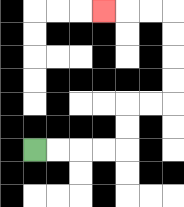{'start': '[1, 6]', 'end': '[4, 0]', 'path_directions': 'R,R,R,R,U,U,R,R,U,U,U,U,L,L,L', 'path_coordinates': '[[1, 6], [2, 6], [3, 6], [4, 6], [5, 6], [5, 5], [5, 4], [6, 4], [7, 4], [7, 3], [7, 2], [7, 1], [7, 0], [6, 0], [5, 0], [4, 0]]'}